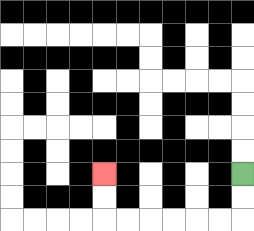{'start': '[10, 7]', 'end': '[4, 7]', 'path_directions': 'D,D,L,L,L,L,L,L,U,U', 'path_coordinates': '[[10, 7], [10, 8], [10, 9], [9, 9], [8, 9], [7, 9], [6, 9], [5, 9], [4, 9], [4, 8], [4, 7]]'}